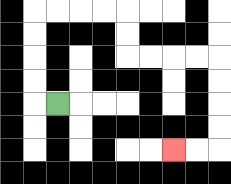{'start': '[2, 4]', 'end': '[7, 6]', 'path_directions': 'L,U,U,U,U,R,R,R,R,D,D,R,R,R,R,D,D,D,D,L,L', 'path_coordinates': '[[2, 4], [1, 4], [1, 3], [1, 2], [1, 1], [1, 0], [2, 0], [3, 0], [4, 0], [5, 0], [5, 1], [5, 2], [6, 2], [7, 2], [8, 2], [9, 2], [9, 3], [9, 4], [9, 5], [9, 6], [8, 6], [7, 6]]'}